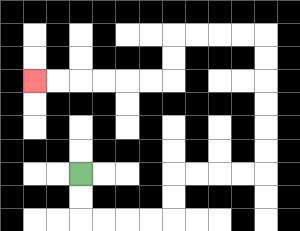{'start': '[3, 7]', 'end': '[1, 3]', 'path_directions': 'D,D,R,R,R,R,U,U,R,R,R,R,U,U,U,U,U,U,L,L,L,L,D,D,L,L,L,L,L,L', 'path_coordinates': '[[3, 7], [3, 8], [3, 9], [4, 9], [5, 9], [6, 9], [7, 9], [7, 8], [7, 7], [8, 7], [9, 7], [10, 7], [11, 7], [11, 6], [11, 5], [11, 4], [11, 3], [11, 2], [11, 1], [10, 1], [9, 1], [8, 1], [7, 1], [7, 2], [7, 3], [6, 3], [5, 3], [4, 3], [3, 3], [2, 3], [1, 3]]'}